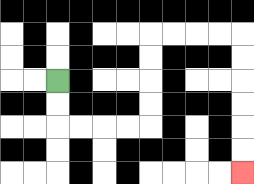{'start': '[2, 3]', 'end': '[10, 7]', 'path_directions': 'D,D,R,R,R,R,U,U,U,U,R,R,R,R,D,D,D,D,D,D', 'path_coordinates': '[[2, 3], [2, 4], [2, 5], [3, 5], [4, 5], [5, 5], [6, 5], [6, 4], [6, 3], [6, 2], [6, 1], [7, 1], [8, 1], [9, 1], [10, 1], [10, 2], [10, 3], [10, 4], [10, 5], [10, 6], [10, 7]]'}